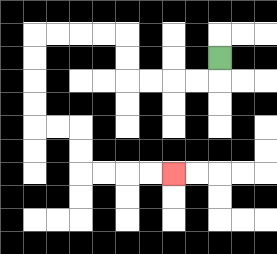{'start': '[9, 2]', 'end': '[7, 7]', 'path_directions': 'D,L,L,L,L,U,U,L,L,L,L,D,D,D,D,R,R,D,D,R,R,R,R', 'path_coordinates': '[[9, 2], [9, 3], [8, 3], [7, 3], [6, 3], [5, 3], [5, 2], [5, 1], [4, 1], [3, 1], [2, 1], [1, 1], [1, 2], [1, 3], [1, 4], [1, 5], [2, 5], [3, 5], [3, 6], [3, 7], [4, 7], [5, 7], [6, 7], [7, 7]]'}